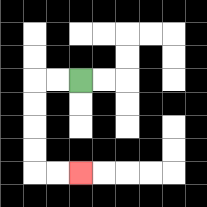{'start': '[3, 3]', 'end': '[3, 7]', 'path_directions': 'L,L,D,D,D,D,R,R', 'path_coordinates': '[[3, 3], [2, 3], [1, 3], [1, 4], [1, 5], [1, 6], [1, 7], [2, 7], [3, 7]]'}